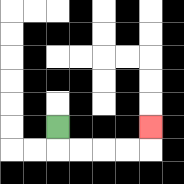{'start': '[2, 5]', 'end': '[6, 5]', 'path_directions': 'D,R,R,R,R,U', 'path_coordinates': '[[2, 5], [2, 6], [3, 6], [4, 6], [5, 6], [6, 6], [6, 5]]'}